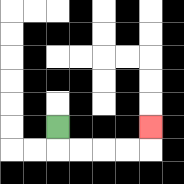{'start': '[2, 5]', 'end': '[6, 5]', 'path_directions': 'D,R,R,R,R,U', 'path_coordinates': '[[2, 5], [2, 6], [3, 6], [4, 6], [5, 6], [6, 6], [6, 5]]'}